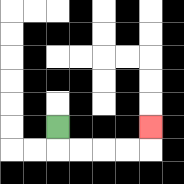{'start': '[2, 5]', 'end': '[6, 5]', 'path_directions': 'D,R,R,R,R,U', 'path_coordinates': '[[2, 5], [2, 6], [3, 6], [4, 6], [5, 6], [6, 6], [6, 5]]'}